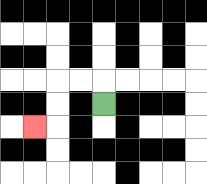{'start': '[4, 4]', 'end': '[1, 5]', 'path_directions': 'U,L,L,D,D,L', 'path_coordinates': '[[4, 4], [4, 3], [3, 3], [2, 3], [2, 4], [2, 5], [1, 5]]'}